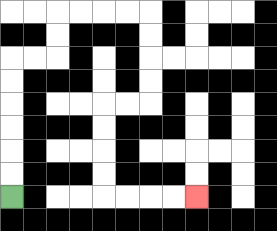{'start': '[0, 8]', 'end': '[8, 8]', 'path_directions': 'U,U,U,U,U,U,R,R,U,U,R,R,R,R,D,D,D,D,L,L,D,D,D,D,R,R,R,R', 'path_coordinates': '[[0, 8], [0, 7], [0, 6], [0, 5], [0, 4], [0, 3], [0, 2], [1, 2], [2, 2], [2, 1], [2, 0], [3, 0], [4, 0], [5, 0], [6, 0], [6, 1], [6, 2], [6, 3], [6, 4], [5, 4], [4, 4], [4, 5], [4, 6], [4, 7], [4, 8], [5, 8], [6, 8], [7, 8], [8, 8]]'}